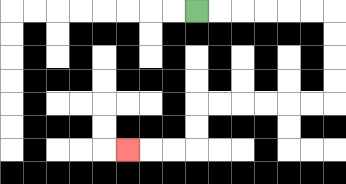{'start': '[8, 0]', 'end': '[5, 6]', 'path_directions': 'R,R,R,R,R,R,D,D,D,D,L,L,L,L,L,L,D,D,L,L,L', 'path_coordinates': '[[8, 0], [9, 0], [10, 0], [11, 0], [12, 0], [13, 0], [14, 0], [14, 1], [14, 2], [14, 3], [14, 4], [13, 4], [12, 4], [11, 4], [10, 4], [9, 4], [8, 4], [8, 5], [8, 6], [7, 6], [6, 6], [5, 6]]'}